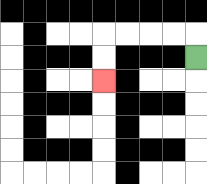{'start': '[8, 2]', 'end': '[4, 3]', 'path_directions': 'U,L,L,L,L,D,D', 'path_coordinates': '[[8, 2], [8, 1], [7, 1], [6, 1], [5, 1], [4, 1], [4, 2], [4, 3]]'}